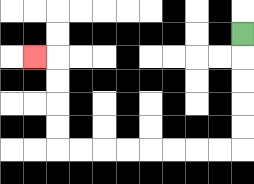{'start': '[10, 1]', 'end': '[1, 2]', 'path_directions': 'D,D,D,D,D,L,L,L,L,L,L,L,L,U,U,U,U,L', 'path_coordinates': '[[10, 1], [10, 2], [10, 3], [10, 4], [10, 5], [10, 6], [9, 6], [8, 6], [7, 6], [6, 6], [5, 6], [4, 6], [3, 6], [2, 6], [2, 5], [2, 4], [2, 3], [2, 2], [1, 2]]'}